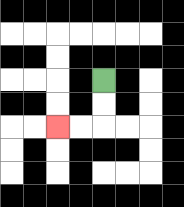{'start': '[4, 3]', 'end': '[2, 5]', 'path_directions': 'D,D,L,L', 'path_coordinates': '[[4, 3], [4, 4], [4, 5], [3, 5], [2, 5]]'}